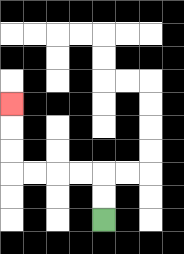{'start': '[4, 9]', 'end': '[0, 4]', 'path_directions': 'U,U,L,L,L,L,U,U,U', 'path_coordinates': '[[4, 9], [4, 8], [4, 7], [3, 7], [2, 7], [1, 7], [0, 7], [0, 6], [0, 5], [0, 4]]'}